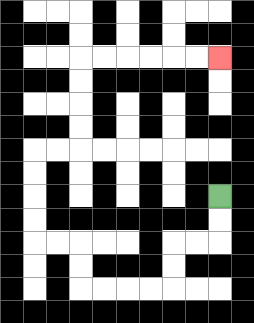{'start': '[9, 8]', 'end': '[9, 2]', 'path_directions': 'D,D,L,L,D,D,L,L,L,L,U,U,L,L,U,U,U,U,R,R,U,U,U,U,R,R,R,R,R,R', 'path_coordinates': '[[9, 8], [9, 9], [9, 10], [8, 10], [7, 10], [7, 11], [7, 12], [6, 12], [5, 12], [4, 12], [3, 12], [3, 11], [3, 10], [2, 10], [1, 10], [1, 9], [1, 8], [1, 7], [1, 6], [2, 6], [3, 6], [3, 5], [3, 4], [3, 3], [3, 2], [4, 2], [5, 2], [6, 2], [7, 2], [8, 2], [9, 2]]'}